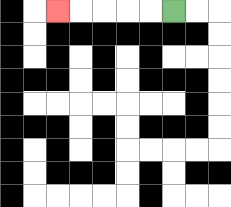{'start': '[7, 0]', 'end': '[2, 0]', 'path_directions': 'L,L,L,L,L', 'path_coordinates': '[[7, 0], [6, 0], [5, 0], [4, 0], [3, 0], [2, 0]]'}